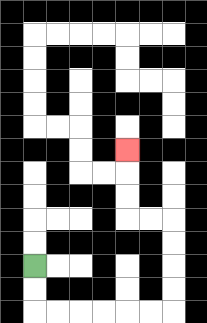{'start': '[1, 11]', 'end': '[5, 6]', 'path_directions': 'D,D,R,R,R,R,R,R,U,U,U,U,L,L,U,U,U', 'path_coordinates': '[[1, 11], [1, 12], [1, 13], [2, 13], [3, 13], [4, 13], [5, 13], [6, 13], [7, 13], [7, 12], [7, 11], [7, 10], [7, 9], [6, 9], [5, 9], [5, 8], [5, 7], [5, 6]]'}